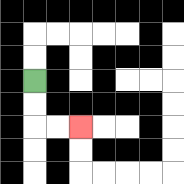{'start': '[1, 3]', 'end': '[3, 5]', 'path_directions': 'D,D,R,R', 'path_coordinates': '[[1, 3], [1, 4], [1, 5], [2, 5], [3, 5]]'}